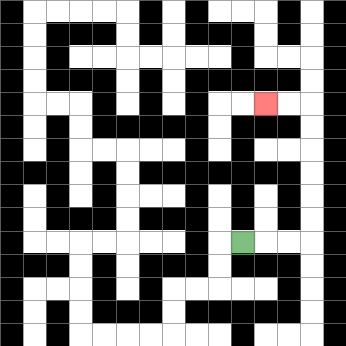{'start': '[10, 10]', 'end': '[11, 4]', 'path_directions': 'R,R,R,U,U,U,U,U,U,L,L', 'path_coordinates': '[[10, 10], [11, 10], [12, 10], [13, 10], [13, 9], [13, 8], [13, 7], [13, 6], [13, 5], [13, 4], [12, 4], [11, 4]]'}